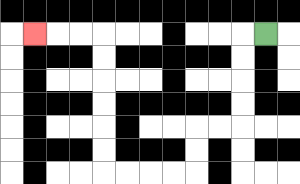{'start': '[11, 1]', 'end': '[1, 1]', 'path_directions': 'L,D,D,D,D,L,L,D,D,L,L,L,L,U,U,U,U,U,U,L,L,L', 'path_coordinates': '[[11, 1], [10, 1], [10, 2], [10, 3], [10, 4], [10, 5], [9, 5], [8, 5], [8, 6], [8, 7], [7, 7], [6, 7], [5, 7], [4, 7], [4, 6], [4, 5], [4, 4], [4, 3], [4, 2], [4, 1], [3, 1], [2, 1], [1, 1]]'}